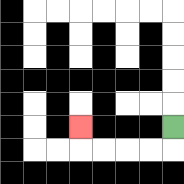{'start': '[7, 5]', 'end': '[3, 5]', 'path_directions': 'D,L,L,L,L,U', 'path_coordinates': '[[7, 5], [7, 6], [6, 6], [5, 6], [4, 6], [3, 6], [3, 5]]'}